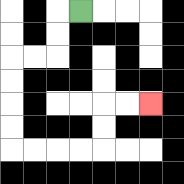{'start': '[3, 0]', 'end': '[6, 4]', 'path_directions': 'L,D,D,L,L,D,D,D,D,R,R,R,R,U,U,R,R', 'path_coordinates': '[[3, 0], [2, 0], [2, 1], [2, 2], [1, 2], [0, 2], [0, 3], [0, 4], [0, 5], [0, 6], [1, 6], [2, 6], [3, 6], [4, 6], [4, 5], [4, 4], [5, 4], [6, 4]]'}